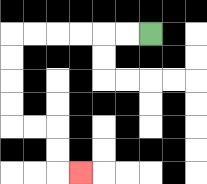{'start': '[6, 1]', 'end': '[3, 7]', 'path_directions': 'L,L,L,L,L,L,D,D,D,D,R,R,D,D,R', 'path_coordinates': '[[6, 1], [5, 1], [4, 1], [3, 1], [2, 1], [1, 1], [0, 1], [0, 2], [0, 3], [0, 4], [0, 5], [1, 5], [2, 5], [2, 6], [2, 7], [3, 7]]'}